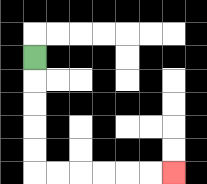{'start': '[1, 2]', 'end': '[7, 7]', 'path_directions': 'D,D,D,D,D,R,R,R,R,R,R', 'path_coordinates': '[[1, 2], [1, 3], [1, 4], [1, 5], [1, 6], [1, 7], [2, 7], [3, 7], [4, 7], [5, 7], [6, 7], [7, 7]]'}